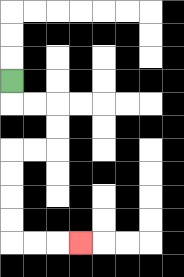{'start': '[0, 3]', 'end': '[3, 10]', 'path_directions': 'D,R,R,D,D,L,L,D,D,D,D,R,R,R', 'path_coordinates': '[[0, 3], [0, 4], [1, 4], [2, 4], [2, 5], [2, 6], [1, 6], [0, 6], [0, 7], [0, 8], [0, 9], [0, 10], [1, 10], [2, 10], [3, 10]]'}